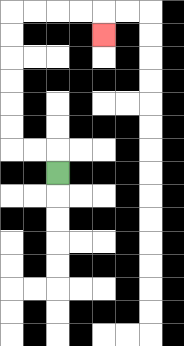{'start': '[2, 7]', 'end': '[4, 1]', 'path_directions': 'U,L,L,U,U,U,U,U,U,R,R,R,R,D', 'path_coordinates': '[[2, 7], [2, 6], [1, 6], [0, 6], [0, 5], [0, 4], [0, 3], [0, 2], [0, 1], [0, 0], [1, 0], [2, 0], [3, 0], [4, 0], [4, 1]]'}